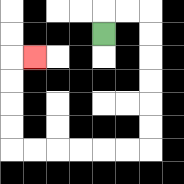{'start': '[4, 1]', 'end': '[1, 2]', 'path_directions': 'U,R,R,D,D,D,D,D,D,L,L,L,L,L,L,U,U,U,U,R', 'path_coordinates': '[[4, 1], [4, 0], [5, 0], [6, 0], [6, 1], [6, 2], [6, 3], [6, 4], [6, 5], [6, 6], [5, 6], [4, 6], [3, 6], [2, 6], [1, 6], [0, 6], [0, 5], [0, 4], [0, 3], [0, 2], [1, 2]]'}